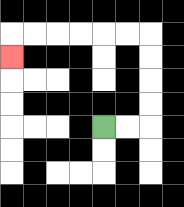{'start': '[4, 5]', 'end': '[0, 2]', 'path_directions': 'R,R,U,U,U,U,L,L,L,L,L,L,D', 'path_coordinates': '[[4, 5], [5, 5], [6, 5], [6, 4], [6, 3], [6, 2], [6, 1], [5, 1], [4, 1], [3, 1], [2, 1], [1, 1], [0, 1], [0, 2]]'}